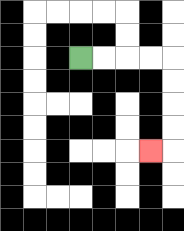{'start': '[3, 2]', 'end': '[6, 6]', 'path_directions': 'R,R,R,R,D,D,D,D,L', 'path_coordinates': '[[3, 2], [4, 2], [5, 2], [6, 2], [7, 2], [7, 3], [7, 4], [7, 5], [7, 6], [6, 6]]'}